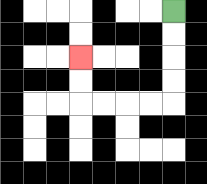{'start': '[7, 0]', 'end': '[3, 2]', 'path_directions': 'D,D,D,D,L,L,L,L,U,U', 'path_coordinates': '[[7, 0], [7, 1], [7, 2], [7, 3], [7, 4], [6, 4], [5, 4], [4, 4], [3, 4], [3, 3], [3, 2]]'}